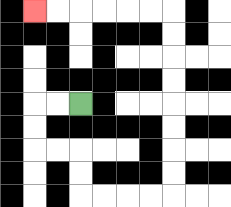{'start': '[3, 4]', 'end': '[1, 0]', 'path_directions': 'L,L,D,D,R,R,D,D,R,R,R,R,U,U,U,U,U,U,U,U,L,L,L,L,L,L', 'path_coordinates': '[[3, 4], [2, 4], [1, 4], [1, 5], [1, 6], [2, 6], [3, 6], [3, 7], [3, 8], [4, 8], [5, 8], [6, 8], [7, 8], [7, 7], [7, 6], [7, 5], [7, 4], [7, 3], [7, 2], [7, 1], [7, 0], [6, 0], [5, 0], [4, 0], [3, 0], [2, 0], [1, 0]]'}